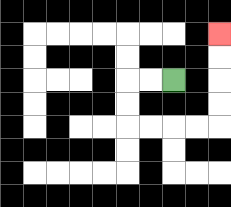{'start': '[7, 3]', 'end': '[9, 1]', 'path_directions': 'L,L,D,D,R,R,R,R,U,U,U,U', 'path_coordinates': '[[7, 3], [6, 3], [5, 3], [5, 4], [5, 5], [6, 5], [7, 5], [8, 5], [9, 5], [9, 4], [9, 3], [9, 2], [9, 1]]'}